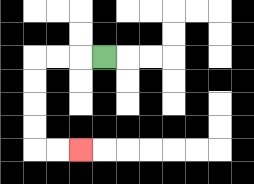{'start': '[4, 2]', 'end': '[3, 6]', 'path_directions': 'L,L,L,D,D,D,D,R,R', 'path_coordinates': '[[4, 2], [3, 2], [2, 2], [1, 2], [1, 3], [1, 4], [1, 5], [1, 6], [2, 6], [3, 6]]'}